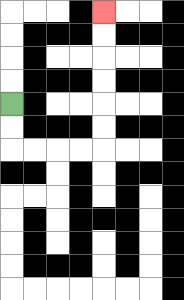{'start': '[0, 4]', 'end': '[4, 0]', 'path_directions': 'D,D,R,R,R,R,U,U,U,U,U,U', 'path_coordinates': '[[0, 4], [0, 5], [0, 6], [1, 6], [2, 6], [3, 6], [4, 6], [4, 5], [4, 4], [4, 3], [4, 2], [4, 1], [4, 0]]'}